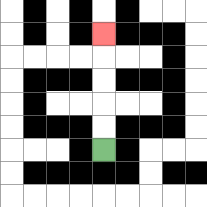{'start': '[4, 6]', 'end': '[4, 1]', 'path_directions': 'U,U,U,U,U', 'path_coordinates': '[[4, 6], [4, 5], [4, 4], [4, 3], [4, 2], [4, 1]]'}